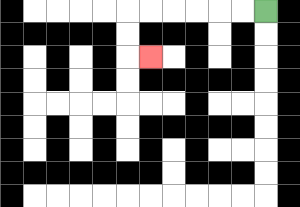{'start': '[11, 0]', 'end': '[6, 2]', 'path_directions': 'L,L,L,L,L,L,D,D,R', 'path_coordinates': '[[11, 0], [10, 0], [9, 0], [8, 0], [7, 0], [6, 0], [5, 0], [5, 1], [5, 2], [6, 2]]'}